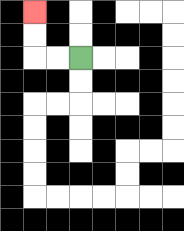{'start': '[3, 2]', 'end': '[1, 0]', 'path_directions': 'L,L,U,U', 'path_coordinates': '[[3, 2], [2, 2], [1, 2], [1, 1], [1, 0]]'}